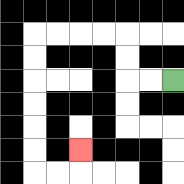{'start': '[7, 3]', 'end': '[3, 6]', 'path_directions': 'L,L,U,U,L,L,L,L,D,D,D,D,D,D,R,R,U', 'path_coordinates': '[[7, 3], [6, 3], [5, 3], [5, 2], [5, 1], [4, 1], [3, 1], [2, 1], [1, 1], [1, 2], [1, 3], [1, 4], [1, 5], [1, 6], [1, 7], [2, 7], [3, 7], [3, 6]]'}